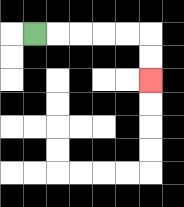{'start': '[1, 1]', 'end': '[6, 3]', 'path_directions': 'R,R,R,R,R,D,D', 'path_coordinates': '[[1, 1], [2, 1], [3, 1], [4, 1], [5, 1], [6, 1], [6, 2], [6, 3]]'}